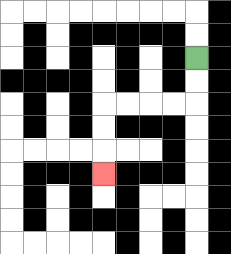{'start': '[8, 2]', 'end': '[4, 7]', 'path_directions': 'D,D,L,L,L,L,D,D,D', 'path_coordinates': '[[8, 2], [8, 3], [8, 4], [7, 4], [6, 4], [5, 4], [4, 4], [4, 5], [4, 6], [4, 7]]'}